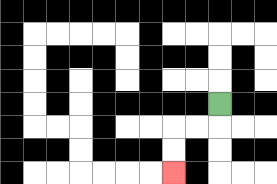{'start': '[9, 4]', 'end': '[7, 7]', 'path_directions': 'D,L,L,D,D', 'path_coordinates': '[[9, 4], [9, 5], [8, 5], [7, 5], [7, 6], [7, 7]]'}